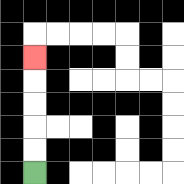{'start': '[1, 7]', 'end': '[1, 2]', 'path_directions': 'U,U,U,U,U', 'path_coordinates': '[[1, 7], [1, 6], [1, 5], [1, 4], [1, 3], [1, 2]]'}